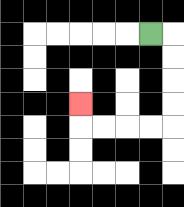{'start': '[6, 1]', 'end': '[3, 4]', 'path_directions': 'R,D,D,D,D,L,L,L,L,U', 'path_coordinates': '[[6, 1], [7, 1], [7, 2], [7, 3], [7, 4], [7, 5], [6, 5], [5, 5], [4, 5], [3, 5], [3, 4]]'}